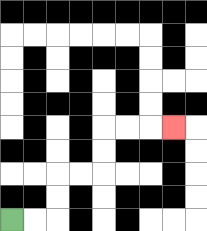{'start': '[0, 9]', 'end': '[7, 5]', 'path_directions': 'R,R,U,U,R,R,U,U,R,R,R', 'path_coordinates': '[[0, 9], [1, 9], [2, 9], [2, 8], [2, 7], [3, 7], [4, 7], [4, 6], [4, 5], [5, 5], [6, 5], [7, 5]]'}